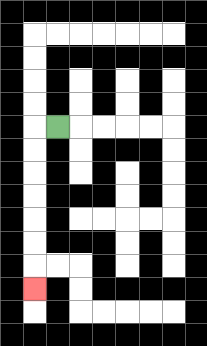{'start': '[2, 5]', 'end': '[1, 12]', 'path_directions': 'L,D,D,D,D,D,D,D', 'path_coordinates': '[[2, 5], [1, 5], [1, 6], [1, 7], [1, 8], [1, 9], [1, 10], [1, 11], [1, 12]]'}